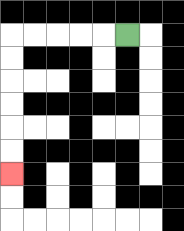{'start': '[5, 1]', 'end': '[0, 7]', 'path_directions': 'L,L,L,L,L,D,D,D,D,D,D', 'path_coordinates': '[[5, 1], [4, 1], [3, 1], [2, 1], [1, 1], [0, 1], [0, 2], [0, 3], [0, 4], [0, 5], [0, 6], [0, 7]]'}